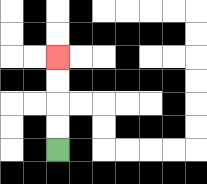{'start': '[2, 6]', 'end': '[2, 2]', 'path_directions': 'U,U,U,U', 'path_coordinates': '[[2, 6], [2, 5], [2, 4], [2, 3], [2, 2]]'}